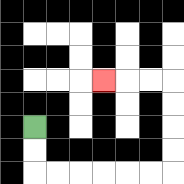{'start': '[1, 5]', 'end': '[4, 3]', 'path_directions': 'D,D,R,R,R,R,R,R,U,U,U,U,L,L,L', 'path_coordinates': '[[1, 5], [1, 6], [1, 7], [2, 7], [3, 7], [4, 7], [5, 7], [6, 7], [7, 7], [7, 6], [7, 5], [7, 4], [7, 3], [6, 3], [5, 3], [4, 3]]'}